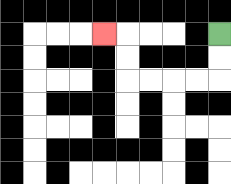{'start': '[9, 1]', 'end': '[4, 1]', 'path_directions': 'D,D,L,L,L,L,U,U,L', 'path_coordinates': '[[9, 1], [9, 2], [9, 3], [8, 3], [7, 3], [6, 3], [5, 3], [5, 2], [5, 1], [4, 1]]'}